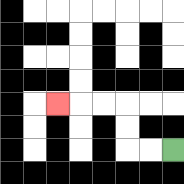{'start': '[7, 6]', 'end': '[2, 4]', 'path_directions': 'L,L,U,U,L,L,L', 'path_coordinates': '[[7, 6], [6, 6], [5, 6], [5, 5], [5, 4], [4, 4], [3, 4], [2, 4]]'}